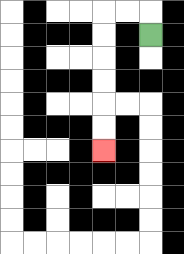{'start': '[6, 1]', 'end': '[4, 6]', 'path_directions': 'U,L,L,D,D,D,D,D,D', 'path_coordinates': '[[6, 1], [6, 0], [5, 0], [4, 0], [4, 1], [4, 2], [4, 3], [4, 4], [4, 5], [4, 6]]'}